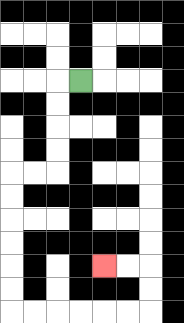{'start': '[3, 3]', 'end': '[4, 11]', 'path_directions': 'L,D,D,D,D,L,L,D,D,D,D,D,D,R,R,R,R,R,R,U,U,L,L', 'path_coordinates': '[[3, 3], [2, 3], [2, 4], [2, 5], [2, 6], [2, 7], [1, 7], [0, 7], [0, 8], [0, 9], [0, 10], [0, 11], [0, 12], [0, 13], [1, 13], [2, 13], [3, 13], [4, 13], [5, 13], [6, 13], [6, 12], [6, 11], [5, 11], [4, 11]]'}